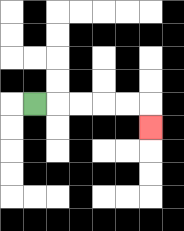{'start': '[1, 4]', 'end': '[6, 5]', 'path_directions': 'R,R,R,R,R,D', 'path_coordinates': '[[1, 4], [2, 4], [3, 4], [4, 4], [5, 4], [6, 4], [6, 5]]'}